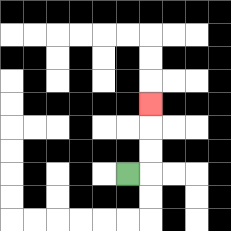{'start': '[5, 7]', 'end': '[6, 4]', 'path_directions': 'R,U,U,U', 'path_coordinates': '[[5, 7], [6, 7], [6, 6], [6, 5], [6, 4]]'}